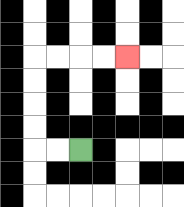{'start': '[3, 6]', 'end': '[5, 2]', 'path_directions': 'L,L,U,U,U,U,R,R,R,R', 'path_coordinates': '[[3, 6], [2, 6], [1, 6], [1, 5], [1, 4], [1, 3], [1, 2], [2, 2], [3, 2], [4, 2], [5, 2]]'}